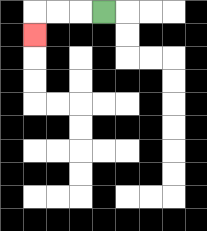{'start': '[4, 0]', 'end': '[1, 1]', 'path_directions': 'L,L,L,D', 'path_coordinates': '[[4, 0], [3, 0], [2, 0], [1, 0], [1, 1]]'}